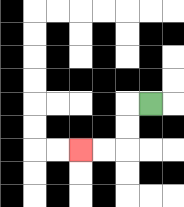{'start': '[6, 4]', 'end': '[3, 6]', 'path_directions': 'L,D,D,L,L', 'path_coordinates': '[[6, 4], [5, 4], [5, 5], [5, 6], [4, 6], [3, 6]]'}